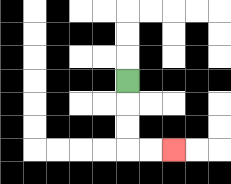{'start': '[5, 3]', 'end': '[7, 6]', 'path_directions': 'D,D,D,R,R', 'path_coordinates': '[[5, 3], [5, 4], [5, 5], [5, 6], [6, 6], [7, 6]]'}